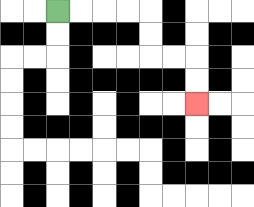{'start': '[2, 0]', 'end': '[8, 4]', 'path_directions': 'R,R,R,R,D,D,R,R,D,D', 'path_coordinates': '[[2, 0], [3, 0], [4, 0], [5, 0], [6, 0], [6, 1], [6, 2], [7, 2], [8, 2], [8, 3], [8, 4]]'}